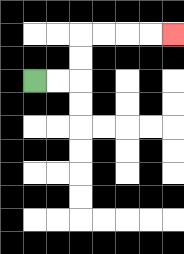{'start': '[1, 3]', 'end': '[7, 1]', 'path_directions': 'R,R,U,U,R,R,R,R', 'path_coordinates': '[[1, 3], [2, 3], [3, 3], [3, 2], [3, 1], [4, 1], [5, 1], [6, 1], [7, 1]]'}